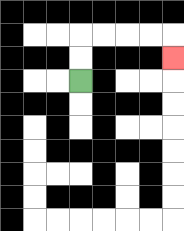{'start': '[3, 3]', 'end': '[7, 2]', 'path_directions': 'U,U,R,R,R,R,D', 'path_coordinates': '[[3, 3], [3, 2], [3, 1], [4, 1], [5, 1], [6, 1], [7, 1], [7, 2]]'}